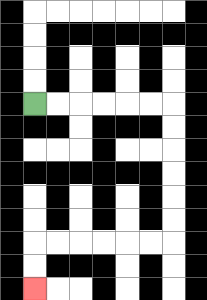{'start': '[1, 4]', 'end': '[1, 12]', 'path_directions': 'R,R,R,R,R,R,D,D,D,D,D,D,L,L,L,L,L,L,D,D', 'path_coordinates': '[[1, 4], [2, 4], [3, 4], [4, 4], [5, 4], [6, 4], [7, 4], [7, 5], [7, 6], [7, 7], [7, 8], [7, 9], [7, 10], [6, 10], [5, 10], [4, 10], [3, 10], [2, 10], [1, 10], [1, 11], [1, 12]]'}